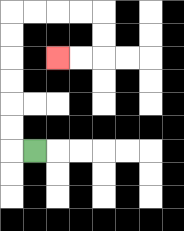{'start': '[1, 6]', 'end': '[2, 2]', 'path_directions': 'L,U,U,U,U,U,U,R,R,R,R,D,D,L,L', 'path_coordinates': '[[1, 6], [0, 6], [0, 5], [0, 4], [0, 3], [0, 2], [0, 1], [0, 0], [1, 0], [2, 0], [3, 0], [4, 0], [4, 1], [4, 2], [3, 2], [2, 2]]'}